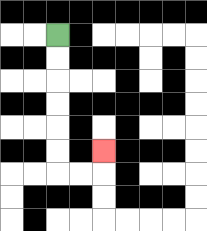{'start': '[2, 1]', 'end': '[4, 6]', 'path_directions': 'D,D,D,D,D,D,R,R,U', 'path_coordinates': '[[2, 1], [2, 2], [2, 3], [2, 4], [2, 5], [2, 6], [2, 7], [3, 7], [4, 7], [4, 6]]'}